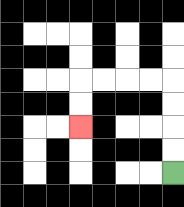{'start': '[7, 7]', 'end': '[3, 5]', 'path_directions': 'U,U,U,U,L,L,L,L,D,D', 'path_coordinates': '[[7, 7], [7, 6], [7, 5], [7, 4], [7, 3], [6, 3], [5, 3], [4, 3], [3, 3], [3, 4], [3, 5]]'}